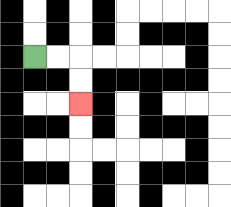{'start': '[1, 2]', 'end': '[3, 4]', 'path_directions': 'R,R,D,D', 'path_coordinates': '[[1, 2], [2, 2], [3, 2], [3, 3], [3, 4]]'}